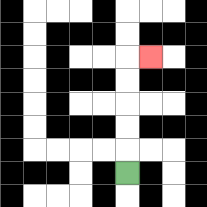{'start': '[5, 7]', 'end': '[6, 2]', 'path_directions': 'U,U,U,U,U,R', 'path_coordinates': '[[5, 7], [5, 6], [5, 5], [5, 4], [5, 3], [5, 2], [6, 2]]'}